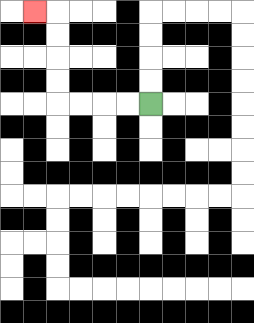{'start': '[6, 4]', 'end': '[1, 0]', 'path_directions': 'L,L,L,L,U,U,U,U,L', 'path_coordinates': '[[6, 4], [5, 4], [4, 4], [3, 4], [2, 4], [2, 3], [2, 2], [2, 1], [2, 0], [1, 0]]'}